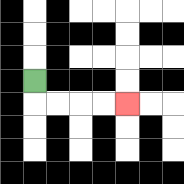{'start': '[1, 3]', 'end': '[5, 4]', 'path_directions': 'D,R,R,R,R', 'path_coordinates': '[[1, 3], [1, 4], [2, 4], [3, 4], [4, 4], [5, 4]]'}